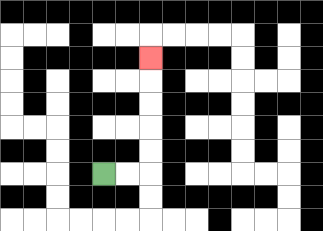{'start': '[4, 7]', 'end': '[6, 2]', 'path_directions': 'R,R,U,U,U,U,U', 'path_coordinates': '[[4, 7], [5, 7], [6, 7], [6, 6], [6, 5], [6, 4], [6, 3], [6, 2]]'}